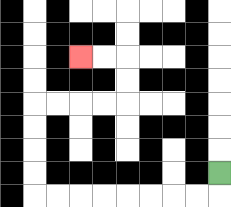{'start': '[9, 7]', 'end': '[3, 2]', 'path_directions': 'D,L,L,L,L,L,L,L,L,U,U,U,U,R,R,R,R,U,U,L,L', 'path_coordinates': '[[9, 7], [9, 8], [8, 8], [7, 8], [6, 8], [5, 8], [4, 8], [3, 8], [2, 8], [1, 8], [1, 7], [1, 6], [1, 5], [1, 4], [2, 4], [3, 4], [4, 4], [5, 4], [5, 3], [5, 2], [4, 2], [3, 2]]'}